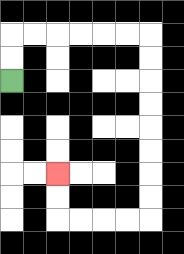{'start': '[0, 3]', 'end': '[2, 7]', 'path_directions': 'U,U,R,R,R,R,R,R,D,D,D,D,D,D,D,D,L,L,L,L,U,U', 'path_coordinates': '[[0, 3], [0, 2], [0, 1], [1, 1], [2, 1], [3, 1], [4, 1], [5, 1], [6, 1], [6, 2], [6, 3], [6, 4], [6, 5], [6, 6], [6, 7], [6, 8], [6, 9], [5, 9], [4, 9], [3, 9], [2, 9], [2, 8], [2, 7]]'}